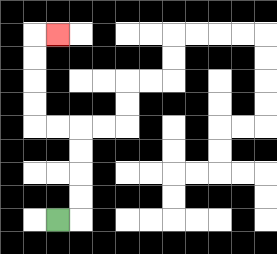{'start': '[2, 9]', 'end': '[2, 1]', 'path_directions': 'R,U,U,U,U,L,L,U,U,U,U,R', 'path_coordinates': '[[2, 9], [3, 9], [3, 8], [3, 7], [3, 6], [3, 5], [2, 5], [1, 5], [1, 4], [1, 3], [1, 2], [1, 1], [2, 1]]'}